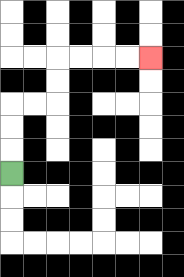{'start': '[0, 7]', 'end': '[6, 2]', 'path_directions': 'U,U,U,R,R,U,U,R,R,R,R', 'path_coordinates': '[[0, 7], [0, 6], [0, 5], [0, 4], [1, 4], [2, 4], [2, 3], [2, 2], [3, 2], [4, 2], [5, 2], [6, 2]]'}